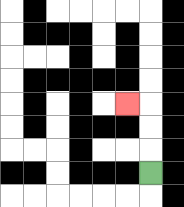{'start': '[6, 7]', 'end': '[5, 4]', 'path_directions': 'U,U,U,L', 'path_coordinates': '[[6, 7], [6, 6], [6, 5], [6, 4], [5, 4]]'}